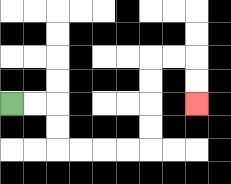{'start': '[0, 4]', 'end': '[8, 4]', 'path_directions': 'R,R,D,D,R,R,R,R,U,U,U,U,R,R,D,D', 'path_coordinates': '[[0, 4], [1, 4], [2, 4], [2, 5], [2, 6], [3, 6], [4, 6], [5, 6], [6, 6], [6, 5], [6, 4], [6, 3], [6, 2], [7, 2], [8, 2], [8, 3], [8, 4]]'}